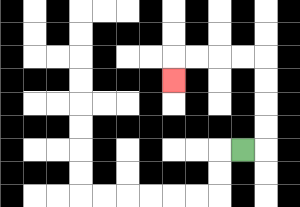{'start': '[10, 6]', 'end': '[7, 3]', 'path_directions': 'R,U,U,U,U,L,L,L,L,D', 'path_coordinates': '[[10, 6], [11, 6], [11, 5], [11, 4], [11, 3], [11, 2], [10, 2], [9, 2], [8, 2], [7, 2], [7, 3]]'}